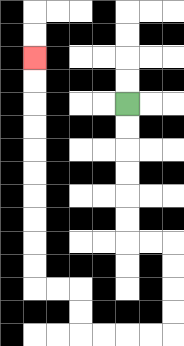{'start': '[5, 4]', 'end': '[1, 2]', 'path_directions': 'D,D,D,D,D,D,R,R,D,D,D,D,L,L,L,L,U,U,L,L,U,U,U,U,U,U,U,U,U,U', 'path_coordinates': '[[5, 4], [5, 5], [5, 6], [5, 7], [5, 8], [5, 9], [5, 10], [6, 10], [7, 10], [7, 11], [7, 12], [7, 13], [7, 14], [6, 14], [5, 14], [4, 14], [3, 14], [3, 13], [3, 12], [2, 12], [1, 12], [1, 11], [1, 10], [1, 9], [1, 8], [1, 7], [1, 6], [1, 5], [1, 4], [1, 3], [1, 2]]'}